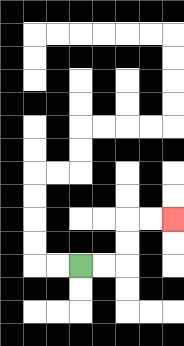{'start': '[3, 11]', 'end': '[7, 9]', 'path_directions': 'R,R,U,U,R,R', 'path_coordinates': '[[3, 11], [4, 11], [5, 11], [5, 10], [5, 9], [6, 9], [7, 9]]'}